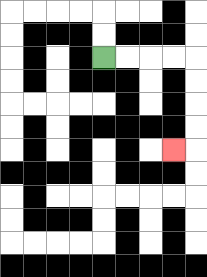{'start': '[4, 2]', 'end': '[7, 6]', 'path_directions': 'R,R,R,R,D,D,D,D,L', 'path_coordinates': '[[4, 2], [5, 2], [6, 2], [7, 2], [8, 2], [8, 3], [8, 4], [8, 5], [8, 6], [7, 6]]'}